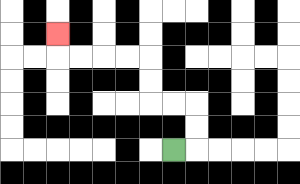{'start': '[7, 6]', 'end': '[2, 1]', 'path_directions': 'R,U,U,L,L,U,U,L,L,L,L,U', 'path_coordinates': '[[7, 6], [8, 6], [8, 5], [8, 4], [7, 4], [6, 4], [6, 3], [6, 2], [5, 2], [4, 2], [3, 2], [2, 2], [2, 1]]'}